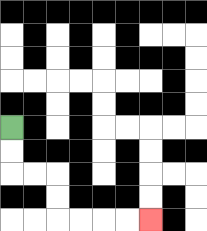{'start': '[0, 5]', 'end': '[6, 9]', 'path_directions': 'D,D,R,R,D,D,R,R,R,R', 'path_coordinates': '[[0, 5], [0, 6], [0, 7], [1, 7], [2, 7], [2, 8], [2, 9], [3, 9], [4, 9], [5, 9], [6, 9]]'}